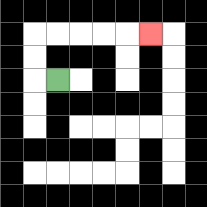{'start': '[2, 3]', 'end': '[6, 1]', 'path_directions': 'L,U,U,R,R,R,R,R', 'path_coordinates': '[[2, 3], [1, 3], [1, 2], [1, 1], [2, 1], [3, 1], [4, 1], [5, 1], [6, 1]]'}